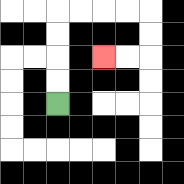{'start': '[2, 4]', 'end': '[4, 2]', 'path_directions': 'U,U,U,U,R,R,R,R,D,D,L,L', 'path_coordinates': '[[2, 4], [2, 3], [2, 2], [2, 1], [2, 0], [3, 0], [4, 0], [5, 0], [6, 0], [6, 1], [6, 2], [5, 2], [4, 2]]'}